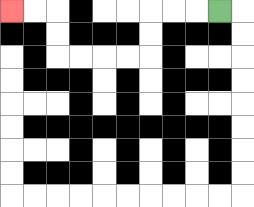{'start': '[9, 0]', 'end': '[0, 0]', 'path_directions': 'L,L,L,D,D,L,L,L,L,U,U,L,L', 'path_coordinates': '[[9, 0], [8, 0], [7, 0], [6, 0], [6, 1], [6, 2], [5, 2], [4, 2], [3, 2], [2, 2], [2, 1], [2, 0], [1, 0], [0, 0]]'}